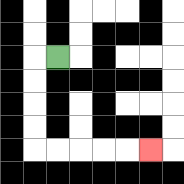{'start': '[2, 2]', 'end': '[6, 6]', 'path_directions': 'L,D,D,D,D,R,R,R,R,R', 'path_coordinates': '[[2, 2], [1, 2], [1, 3], [1, 4], [1, 5], [1, 6], [2, 6], [3, 6], [4, 6], [5, 6], [6, 6]]'}